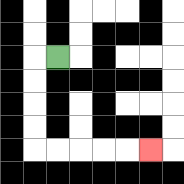{'start': '[2, 2]', 'end': '[6, 6]', 'path_directions': 'L,D,D,D,D,R,R,R,R,R', 'path_coordinates': '[[2, 2], [1, 2], [1, 3], [1, 4], [1, 5], [1, 6], [2, 6], [3, 6], [4, 6], [5, 6], [6, 6]]'}